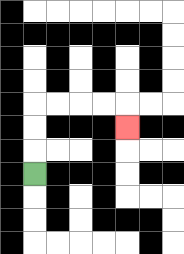{'start': '[1, 7]', 'end': '[5, 5]', 'path_directions': 'U,U,U,R,R,R,R,D', 'path_coordinates': '[[1, 7], [1, 6], [1, 5], [1, 4], [2, 4], [3, 4], [4, 4], [5, 4], [5, 5]]'}